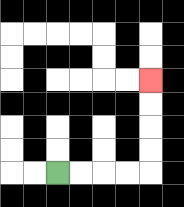{'start': '[2, 7]', 'end': '[6, 3]', 'path_directions': 'R,R,R,R,U,U,U,U', 'path_coordinates': '[[2, 7], [3, 7], [4, 7], [5, 7], [6, 7], [6, 6], [6, 5], [6, 4], [6, 3]]'}